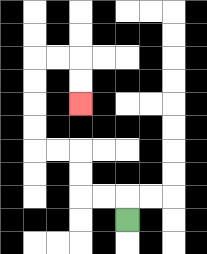{'start': '[5, 9]', 'end': '[3, 4]', 'path_directions': 'U,L,L,U,U,L,L,U,U,U,U,R,R,D,D', 'path_coordinates': '[[5, 9], [5, 8], [4, 8], [3, 8], [3, 7], [3, 6], [2, 6], [1, 6], [1, 5], [1, 4], [1, 3], [1, 2], [2, 2], [3, 2], [3, 3], [3, 4]]'}